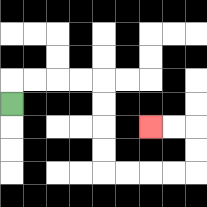{'start': '[0, 4]', 'end': '[6, 5]', 'path_directions': 'U,R,R,R,R,D,D,D,D,R,R,R,R,U,U,L,L', 'path_coordinates': '[[0, 4], [0, 3], [1, 3], [2, 3], [3, 3], [4, 3], [4, 4], [4, 5], [4, 6], [4, 7], [5, 7], [6, 7], [7, 7], [8, 7], [8, 6], [8, 5], [7, 5], [6, 5]]'}